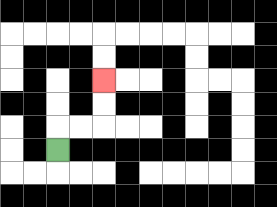{'start': '[2, 6]', 'end': '[4, 3]', 'path_directions': 'U,R,R,U,U', 'path_coordinates': '[[2, 6], [2, 5], [3, 5], [4, 5], [4, 4], [4, 3]]'}